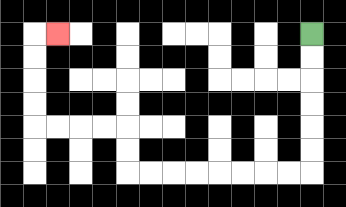{'start': '[13, 1]', 'end': '[2, 1]', 'path_directions': 'D,D,D,D,D,D,L,L,L,L,L,L,L,L,U,U,L,L,L,L,U,U,U,U,R', 'path_coordinates': '[[13, 1], [13, 2], [13, 3], [13, 4], [13, 5], [13, 6], [13, 7], [12, 7], [11, 7], [10, 7], [9, 7], [8, 7], [7, 7], [6, 7], [5, 7], [5, 6], [5, 5], [4, 5], [3, 5], [2, 5], [1, 5], [1, 4], [1, 3], [1, 2], [1, 1], [2, 1]]'}